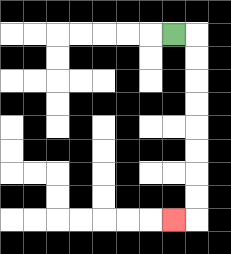{'start': '[7, 1]', 'end': '[7, 9]', 'path_directions': 'R,D,D,D,D,D,D,D,D,L', 'path_coordinates': '[[7, 1], [8, 1], [8, 2], [8, 3], [8, 4], [8, 5], [8, 6], [8, 7], [8, 8], [8, 9], [7, 9]]'}